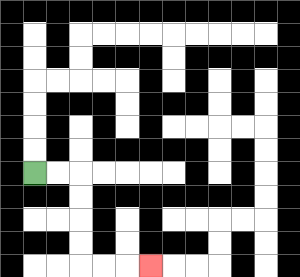{'start': '[1, 7]', 'end': '[6, 11]', 'path_directions': 'R,R,D,D,D,D,R,R,R', 'path_coordinates': '[[1, 7], [2, 7], [3, 7], [3, 8], [3, 9], [3, 10], [3, 11], [4, 11], [5, 11], [6, 11]]'}